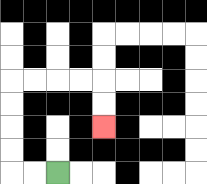{'start': '[2, 7]', 'end': '[4, 5]', 'path_directions': 'L,L,U,U,U,U,R,R,R,R,D,D', 'path_coordinates': '[[2, 7], [1, 7], [0, 7], [0, 6], [0, 5], [0, 4], [0, 3], [1, 3], [2, 3], [3, 3], [4, 3], [4, 4], [4, 5]]'}